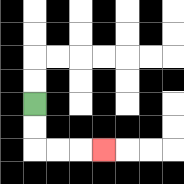{'start': '[1, 4]', 'end': '[4, 6]', 'path_directions': 'D,D,R,R,R', 'path_coordinates': '[[1, 4], [1, 5], [1, 6], [2, 6], [3, 6], [4, 6]]'}